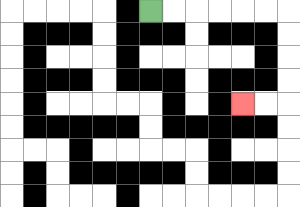{'start': '[6, 0]', 'end': '[10, 4]', 'path_directions': 'R,R,R,R,R,R,D,D,D,D,L,L', 'path_coordinates': '[[6, 0], [7, 0], [8, 0], [9, 0], [10, 0], [11, 0], [12, 0], [12, 1], [12, 2], [12, 3], [12, 4], [11, 4], [10, 4]]'}